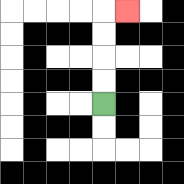{'start': '[4, 4]', 'end': '[5, 0]', 'path_directions': 'U,U,U,U,R', 'path_coordinates': '[[4, 4], [4, 3], [4, 2], [4, 1], [4, 0], [5, 0]]'}